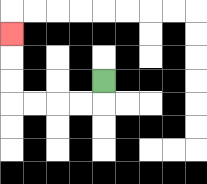{'start': '[4, 3]', 'end': '[0, 1]', 'path_directions': 'D,L,L,L,L,U,U,U', 'path_coordinates': '[[4, 3], [4, 4], [3, 4], [2, 4], [1, 4], [0, 4], [0, 3], [0, 2], [0, 1]]'}